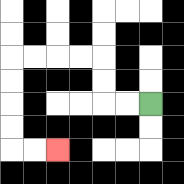{'start': '[6, 4]', 'end': '[2, 6]', 'path_directions': 'L,L,U,U,L,L,L,L,D,D,D,D,R,R', 'path_coordinates': '[[6, 4], [5, 4], [4, 4], [4, 3], [4, 2], [3, 2], [2, 2], [1, 2], [0, 2], [0, 3], [0, 4], [0, 5], [0, 6], [1, 6], [2, 6]]'}